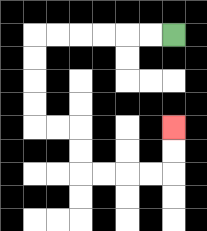{'start': '[7, 1]', 'end': '[7, 5]', 'path_directions': 'L,L,L,L,L,L,D,D,D,D,R,R,D,D,R,R,R,R,U,U', 'path_coordinates': '[[7, 1], [6, 1], [5, 1], [4, 1], [3, 1], [2, 1], [1, 1], [1, 2], [1, 3], [1, 4], [1, 5], [2, 5], [3, 5], [3, 6], [3, 7], [4, 7], [5, 7], [6, 7], [7, 7], [7, 6], [7, 5]]'}